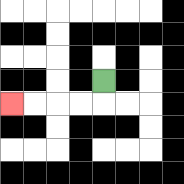{'start': '[4, 3]', 'end': '[0, 4]', 'path_directions': 'D,L,L,L,L', 'path_coordinates': '[[4, 3], [4, 4], [3, 4], [2, 4], [1, 4], [0, 4]]'}